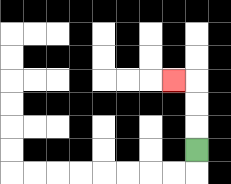{'start': '[8, 6]', 'end': '[7, 3]', 'path_directions': 'U,U,U,L', 'path_coordinates': '[[8, 6], [8, 5], [8, 4], [8, 3], [7, 3]]'}